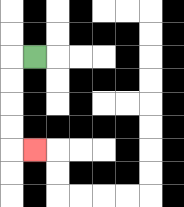{'start': '[1, 2]', 'end': '[1, 6]', 'path_directions': 'L,D,D,D,D,R', 'path_coordinates': '[[1, 2], [0, 2], [0, 3], [0, 4], [0, 5], [0, 6], [1, 6]]'}